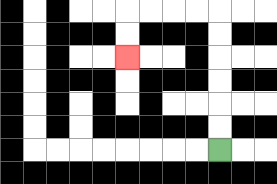{'start': '[9, 6]', 'end': '[5, 2]', 'path_directions': 'U,U,U,U,U,U,L,L,L,L,D,D', 'path_coordinates': '[[9, 6], [9, 5], [9, 4], [9, 3], [9, 2], [9, 1], [9, 0], [8, 0], [7, 0], [6, 0], [5, 0], [5, 1], [5, 2]]'}